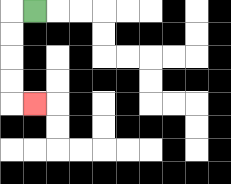{'start': '[1, 0]', 'end': '[1, 4]', 'path_directions': 'L,D,D,D,D,R', 'path_coordinates': '[[1, 0], [0, 0], [0, 1], [0, 2], [0, 3], [0, 4], [1, 4]]'}